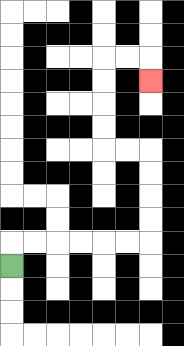{'start': '[0, 11]', 'end': '[6, 3]', 'path_directions': 'U,R,R,R,R,R,R,U,U,U,U,L,L,U,U,U,U,R,R,D', 'path_coordinates': '[[0, 11], [0, 10], [1, 10], [2, 10], [3, 10], [4, 10], [5, 10], [6, 10], [6, 9], [6, 8], [6, 7], [6, 6], [5, 6], [4, 6], [4, 5], [4, 4], [4, 3], [4, 2], [5, 2], [6, 2], [6, 3]]'}